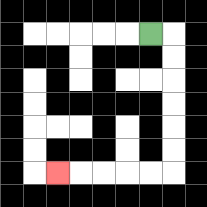{'start': '[6, 1]', 'end': '[2, 7]', 'path_directions': 'R,D,D,D,D,D,D,L,L,L,L,L', 'path_coordinates': '[[6, 1], [7, 1], [7, 2], [7, 3], [7, 4], [7, 5], [7, 6], [7, 7], [6, 7], [5, 7], [4, 7], [3, 7], [2, 7]]'}